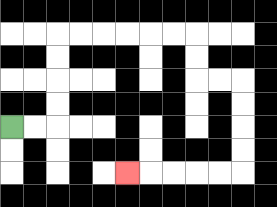{'start': '[0, 5]', 'end': '[5, 7]', 'path_directions': 'R,R,U,U,U,U,R,R,R,R,R,R,D,D,R,R,D,D,D,D,L,L,L,L,L', 'path_coordinates': '[[0, 5], [1, 5], [2, 5], [2, 4], [2, 3], [2, 2], [2, 1], [3, 1], [4, 1], [5, 1], [6, 1], [7, 1], [8, 1], [8, 2], [8, 3], [9, 3], [10, 3], [10, 4], [10, 5], [10, 6], [10, 7], [9, 7], [8, 7], [7, 7], [6, 7], [5, 7]]'}